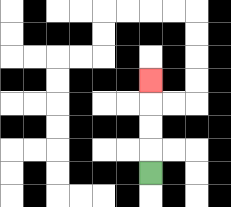{'start': '[6, 7]', 'end': '[6, 3]', 'path_directions': 'U,U,U,U', 'path_coordinates': '[[6, 7], [6, 6], [6, 5], [6, 4], [6, 3]]'}